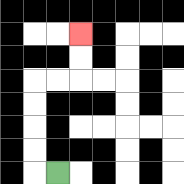{'start': '[2, 7]', 'end': '[3, 1]', 'path_directions': 'L,U,U,U,U,R,R,U,U', 'path_coordinates': '[[2, 7], [1, 7], [1, 6], [1, 5], [1, 4], [1, 3], [2, 3], [3, 3], [3, 2], [3, 1]]'}